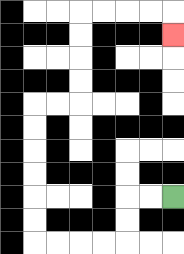{'start': '[7, 8]', 'end': '[7, 1]', 'path_directions': 'L,L,D,D,L,L,L,L,U,U,U,U,U,U,R,R,U,U,U,U,R,R,R,R,D', 'path_coordinates': '[[7, 8], [6, 8], [5, 8], [5, 9], [5, 10], [4, 10], [3, 10], [2, 10], [1, 10], [1, 9], [1, 8], [1, 7], [1, 6], [1, 5], [1, 4], [2, 4], [3, 4], [3, 3], [3, 2], [3, 1], [3, 0], [4, 0], [5, 0], [6, 0], [7, 0], [7, 1]]'}